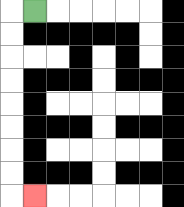{'start': '[1, 0]', 'end': '[1, 8]', 'path_directions': 'L,D,D,D,D,D,D,D,D,R', 'path_coordinates': '[[1, 0], [0, 0], [0, 1], [0, 2], [0, 3], [0, 4], [0, 5], [0, 6], [0, 7], [0, 8], [1, 8]]'}